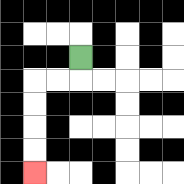{'start': '[3, 2]', 'end': '[1, 7]', 'path_directions': 'D,L,L,D,D,D,D', 'path_coordinates': '[[3, 2], [3, 3], [2, 3], [1, 3], [1, 4], [1, 5], [1, 6], [1, 7]]'}